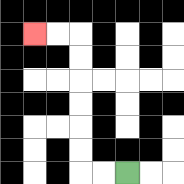{'start': '[5, 7]', 'end': '[1, 1]', 'path_directions': 'L,L,U,U,U,U,U,U,L,L', 'path_coordinates': '[[5, 7], [4, 7], [3, 7], [3, 6], [3, 5], [3, 4], [3, 3], [3, 2], [3, 1], [2, 1], [1, 1]]'}